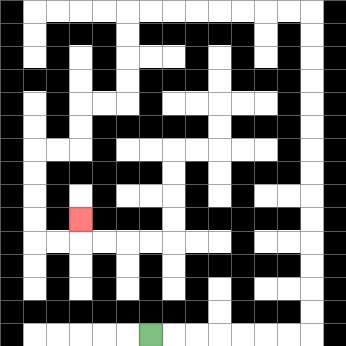{'start': '[6, 14]', 'end': '[3, 9]', 'path_directions': 'R,R,R,R,R,R,R,U,U,U,U,U,U,U,U,U,U,U,U,U,U,L,L,L,L,L,L,L,L,D,D,D,D,L,L,D,D,L,L,D,D,D,D,R,R,U', 'path_coordinates': '[[6, 14], [7, 14], [8, 14], [9, 14], [10, 14], [11, 14], [12, 14], [13, 14], [13, 13], [13, 12], [13, 11], [13, 10], [13, 9], [13, 8], [13, 7], [13, 6], [13, 5], [13, 4], [13, 3], [13, 2], [13, 1], [13, 0], [12, 0], [11, 0], [10, 0], [9, 0], [8, 0], [7, 0], [6, 0], [5, 0], [5, 1], [5, 2], [5, 3], [5, 4], [4, 4], [3, 4], [3, 5], [3, 6], [2, 6], [1, 6], [1, 7], [1, 8], [1, 9], [1, 10], [2, 10], [3, 10], [3, 9]]'}